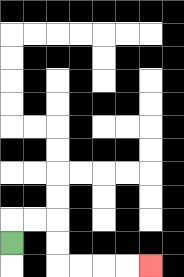{'start': '[0, 10]', 'end': '[6, 11]', 'path_directions': 'U,R,R,D,D,R,R,R,R', 'path_coordinates': '[[0, 10], [0, 9], [1, 9], [2, 9], [2, 10], [2, 11], [3, 11], [4, 11], [5, 11], [6, 11]]'}